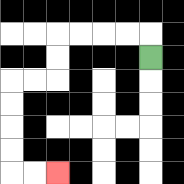{'start': '[6, 2]', 'end': '[2, 7]', 'path_directions': 'U,L,L,L,L,D,D,L,L,D,D,D,D,R,R', 'path_coordinates': '[[6, 2], [6, 1], [5, 1], [4, 1], [3, 1], [2, 1], [2, 2], [2, 3], [1, 3], [0, 3], [0, 4], [0, 5], [0, 6], [0, 7], [1, 7], [2, 7]]'}